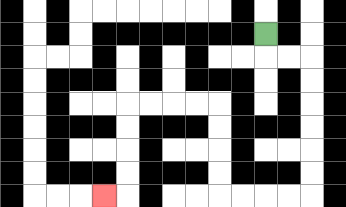{'start': '[11, 1]', 'end': '[4, 8]', 'path_directions': 'D,R,R,D,D,D,D,D,D,L,L,L,L,U,U,U,U,L,L,L,L,D,D,D,D,L', 'path_coordinates': '[[11, 1], [11, 2], [12, 2], [13, 2], [13, 3], [13, 4], [13, 5], [13, 6], [13, 7], [13, 8], [12, 8], [11, 8], [10, 8], [9, 8], [9, 7], [9, 6], [9, 5], [9, 4], [8, 4], [7, 4], [6, 4], [5, 4], [5, 5], [5, 6], [5, 7], [5, 8], [4, 8]]'}